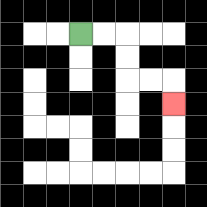{'start': '[3, 1]', 'end': '[7, 4]', 'path_directions': 'R,R,D,D,R,R,D', 'path_coordinates': '[[3, 1], [4, 1], [5, 1], [5, 2], [5, 3], [6, 3], [7, 3], [7, 4]]'}